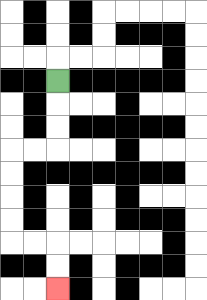{'start': '[2, 3]', 'end': '[2, 12]', 'path_directions': 'D,D,D,L,L,D,D,D,D,R,R,D,D', 'path_coordinates': '[[2, 3], [2, 4], [2, 5], [2, 6], [1, 6], [0, 6], [0, 7], [0, 8], [0, 9], [0, 10], [1, 10], [2, 10], [2, 11], [2, 12]]'}